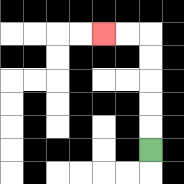{'start': '[6, 6]', 'end': '[4, 1]', 'path_directions': 'U,U,U,U,U,L,L', 'path_coordinates': '[[6, 6], [6, 5], [6, 4], [6, 3], [6, 2], [6, 1], [5, 1], [4, 1]]'}